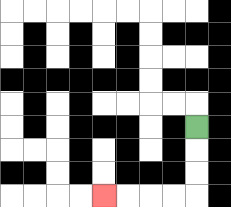{'start': '[8, 5]', 'end': '[4, 8]', 'path_directions': 'D,D,D,L,L,L,L', 'path_coordinates': '[[8, 5], [8, 6], [8, 7], [8, 8], [7, 8], [6, 8], [5, 8], [4, 8]]'}